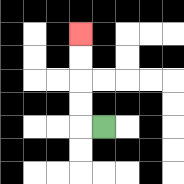{'start': '[4, 5]', 'end': '[3, 1]', 'path_directions': 'L,U,U,U,U', 'path_coordinates': '[[4, 5], [3, 5], [3, 4], [3, 3], [3, 2], [3, 1]]'}